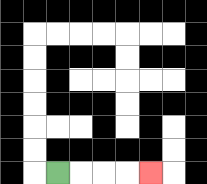{'start': '[2, 7]', 'end': '[6, 7]', 'path_directions': 'R,R,R,R', 'path_coordinates': '[[2, 7], [3, 7], [4, 7], [5, 7], [6, 7]]'}